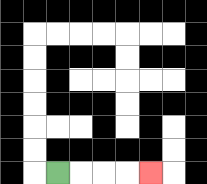{'start': '[2, 7]', 'end': '[6, 7]', 'path_directions': 'R,R,R,R', 'path_coordinates': '[[2, 7], [3, 7], [4, 7], [5, 7], [6, 7]]'}